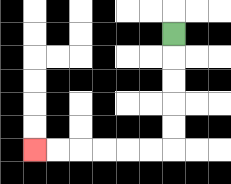{'start': '[7, 1]', 'end': '[1, 6]', 'path_directions': 'D,D,D,D,D,L,L,L,L,L,L', 'path_coordinates': '[[7, 1], [7, 2], [7, 3], [7, 4], [7, 5], [7, 6], [6, 6], [5, 6], [4, 6], [3, 6], [2, 6], [1, 6]]'}